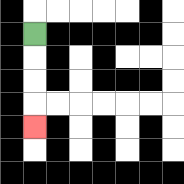{'start': '[1, 1]', 'end': '[1, 5]', 'path_directions': 'D,D,D,D', 'path_coordinates': '[[1, 1], [1, 2], [1, 3], [1, 4], [1, 5]]'}